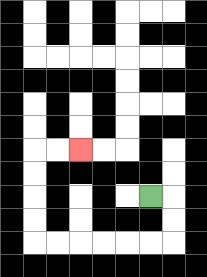{'start': '[6, 8]', 'end': '[3, 6]', 'path_directions': 'R,D,D,L,L,L,L,L,L,U,U,U,U,R,R', 'path_coordinates': '[[6, 8], [7, 8], [7, 9], [7, 10], [6, 10], [5, 10], [4, 10], [3, 10], [2, 10], [1, 10], [1, 9], [1, 8], [1, 7], [1, 6], [2, 6], [3, 6]]'}